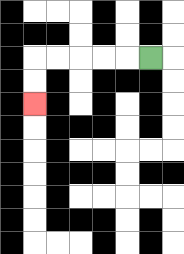{'start': '[6, 2]', 'end': '[1, 4]', 'path_directions': 'L,L,L,L,L,D,D', 'path_coordinates': '[[6, 2], [5, 2], [4, 2], [3, 2], [2, 2], [1, 2], [1, 3], [1, 4]]'}